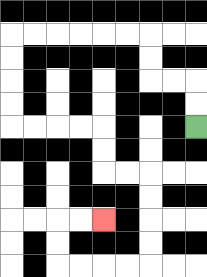{'start': '[8, 5]', 'end': '[4, 9]', 'path_directions': 'U,U,L,L,U,U,L,L,L,L,L,L,D,D,D,D,R,R,R,R,D,D,R,R,D,D,D,D,L,L,L,L,U,U,R,R', 'path_coordinates': '[[8, 5], [8, 4], [8, 3], [7, 3], [6, 3], [6, 2], [6, 1], [5, 1], [4, 1], [3, 1], [2, 1], [1, 1], [0, 1], [0, 2], [0, 3], [0, 4], [0, 5], [1, 5], [2, 5], [3, 5], [4, 5], [4, 6], [4, 7], [5, 7], [6, 7], [6, 8], [6, 9], [6, 10], [6, 11], [5, 11], [4, 11], [3, 11], [2, 11], [2, 10], [2, 9], [3, 9], [4, 9]]'}